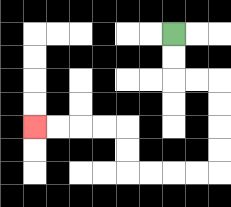{'start': '[7, 1]', 'end': '[1, 5]', 'path_directions': 'D,D,R,R,D,D,D,D,L,L,L,L,U,U,L,L,L,L', 'path_coordinates': '[[7, 1], [7, 2], [7, 3], [8, 3], [9, 3], [9, 4], [9, 5], [9, 6], [9, 7], [8, 7], [7, 7], [6, 7], [5, 7], [5, 6], [5, 5], [4, 5], [3, 5], [2, 5], [1, 5]]'}